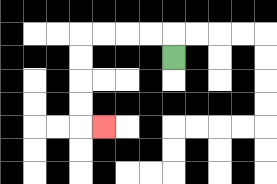{'start': '[7, 2]', 'end': '[4, 5]', 'path_directions': 'U,L,L,L,L,D,D,D,D,R', 'path_coordinates': '[[7, 2], [7, 1], [6, 1], [5, 1], [4, 1], [3, 1], [3, 2], [3, 3], [3, 4], [3, 5], [4, 5]]'}